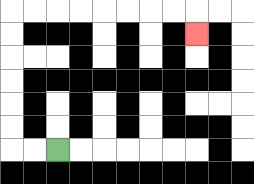{'start': '[2, 6]', 'end': '[8, 1]', 'path_directions': 'L,L,U,U,U,U,U,U,R,R,R,R,R,R,R,R,D', 'path_coordinates': '[[2, 6], [1, 6], [0, 6], [0, 5], [0, 4], [0, 3], [0, 2], [0, 1], [0, 0], [1, 0], [2, 0], [3, 0], [4, 0], [5, 0], [6, 0], [7, 0], [8, 0], [8, 1]]'}